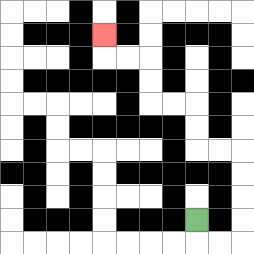{'start': '[8, 9]', 'end': '[4, 1]', 'path_directions': 'D,R,R,U,U,U,U,L,L,U,U,L,L,U,U,L,L,U', 'path_coordinates': '[[8, 9], [8, 10], [9, 10], [10, 10], [10, 9], [10, 8], [10, 7], [10, 6], [9, 6], [8, 6], [8, 5], [8, 4], [7, 4], [6, 4], [6, 3], [6, 2], [5, 2], [4, 2], [4, 1]]'}